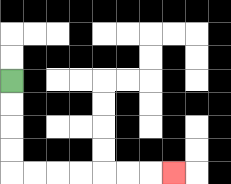{'start': '[0, 3]', 'end': '[7, 7]', 'path_directions': 'D,D,D,D,R,R,R,R,R,R,R', 'path_coordinates': '[[0, 3], [0, 4], [0, 5], [0, 6], [0, 7], [1, 7], [2, 7], [3, 7], [4, 7], [5, 7], [6, 7], [7, 7]]'}